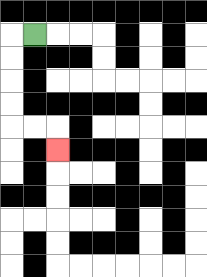{'start': '[1, 1]', 'end': '[2, 6]', 'path_directions': 'L,D,D,D,D,R,R,D', 'path_coordinates': '[[1, 1], [0, 1], [0, 2], [0, 3], [0, 4], [0, 5], [1, 5], [2, 5], [2, 6]]'}